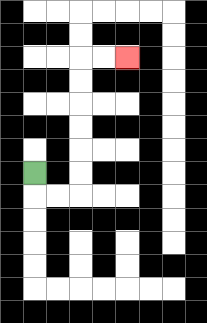{'start': '[1, 7]', 'end': '[5, 2]', 'path_directions': 'D,R,R,U,U,U,U,U,U,R,R', 'path_coordinates': '[[1, 7], [1, 8], [2, 8], [3, 8], [3, 7], [3, 6], [3, 5], [3, 4], [3, 3], [3, 2], [4, 2], [5, 2]]'}